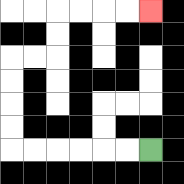{'start': '[6, 6]', 'end': '[6, 0]', 'path_directions': 'L,L,L,L,L,L,U,U,U,U,R,R,U,U,R,R,R,R', 'path_coordinates': '[[6, 6], [5, 6], [4, 6], [3, 6], [2, 6], [1, 6], [0, 6], [0, 5], [0, 4], [0, 3], [0, 2], [1, 2], [2, 2], [2, 1], [2, 0], [3, 0], [4, 0], [5, 0], [6, 0]]'}